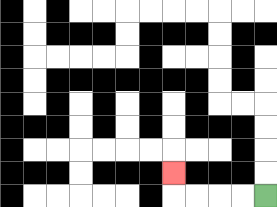{'start': '[11, 8]', 'end': '[7, 7]', 'path_directions': 'L,L,L,L,U', 'path_coordinates': '[[11, 8], [10, 8], [9, 8], [8, 8], [7, 8], [7, 7]]'}